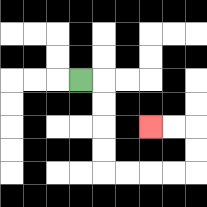{'start': '[3, 3]', 'end': '[6, 5]', 'path_directions': 'R,D,D,D,D,R,R,R,R,U,U,L,L', 'path_coordinates': '[[3, 3], [4, 3], [4, 4], [4, 5], [4, 6], [4, 7], [5, 7], [6, 7], [7, 7], [8, 7], [8, 6], [8, 5], [7, 5], [6, 5]]'}